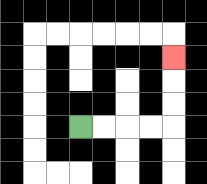{'start': '[3, 5]', 'end': '[7, 2]', 'path_directions': 'R,R,R,R,U,U,U', 'path_coordinates': '[[3, 5], [4, 5], [5, 5], [6, 5], [7, 5], [7, 4], [7, 3], [7, 2]]'}